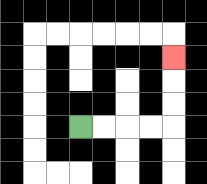{'start': '[3, 5]', 'end': '[7, 2]', 'path_directions': 'R,R,R,R,U,U,U', 'path_coordinates': '[[3, 5], [4, 5], [5, 5], [6, 5], [7, 5], [7, 4], [7, 3], [7, 2]]'}